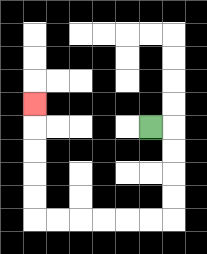{'start': '[6, 5]', 'end': '[1, 4]', 'path_directions': 'R,D,D,D,D,L,L,L,L,L,L,U,U,U,U,U', 'path_coordinates': '[[6, 5], [7, 5], [7, 6], [7, 7], [7, 8], [7, 9], [6, 9], [5, 9], [4, 9], [3, 9], [2, 9], [1, 9], [1, 8], [1, 7], [1, 6], [1, 5], [1, 4]]'}